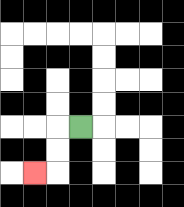{'start': '[3, 5]', 'end': '[1, 7]', 'path_directions': 'L,D,D,L', 'path_coordinates': '[[3, 5], [2, 5], [2, 6], [2, 7], [1, 7]]'}